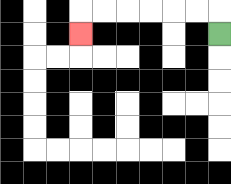{'start': '[9, 1]', 'end': '[3, 1]', 'path_directions': 'U,L,L,L,L,L,L,D', 'path_coordinates': '[[9, 1], [9, 0], [8, 0], [7, 0], [6, 0], [5, 0], [4, 0], [3, 0], [3, 1]]'}